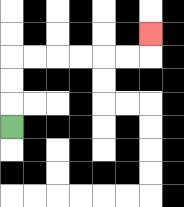{'start': '[0, 5]', 'end': '[6, 1]', 'path_directions': 'U,U,U,R,R,R,R,R,R,U', 'path_coordinates': '[[0, 5], [0, 4], [0, 3], [0, 2], [1, 2], [2, 2], [3, 2], [4, 2], [5, 2], [6, 2], [6, 1]]'}